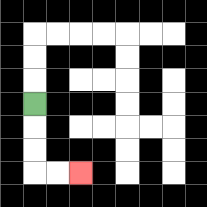{'start': '[1, 4]', 'end': '[3, 7]', 'path_directions': 'D,D,D,R,R', 'path_coordinates': '[[1, 4], [1, 5], [1, 6], [1, 7], [2, 7], [3, 7]]'}